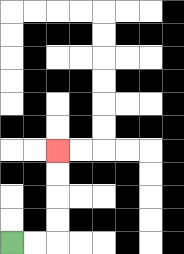{'start': '[0, 10]', 'end': '[2, 6]', 'path_directions': 'R,R,U,U,U,U', 'path_coordinates': '[[0, 10], [1, 10], [2, 10], [2, 9], [2, 8], [2, 7], [2, 6]]'}